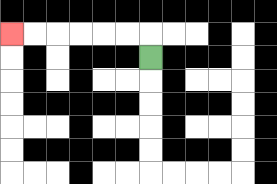{'start': '[6, 2]', 'end': '[0, 1]', 'path_directions': 'U,L,L,L,L,L,L', 'path_coordinates': '[[6, 2], [6, 1], [5, 1], [4, 1], [3, 1], [2, 1], [1, 1], [0, 1]]'}